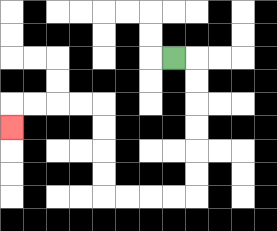{'start': '[7, 2]', 'end': '[0, 5]', 'path_directions': 'R,D,D,D,D,D,D,L,L,L,L,U,U,U,U,L,L,L,L,D', 'path_coordinates': '[[7, 2], [8, 2], [8, 3], [8, 4], [8, 5], [8, 6], [8, 7], [8, 8], [7, 8], [6, 8], [5, 8], [4, 8], [4, 7], [4, 6], [4, 5], [4, 4], [3, 4], [2, 4], [1, 4], [0, 4], [0, 5]]'}